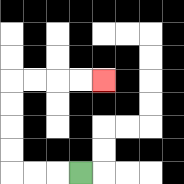{'start': '[3, 7]', 'end': '[4, 3]', 'path_directions': 'L,L,L,U,U,U,U,R,R,R,R', 'path_coordinates': '[[3, 7], [2, 7], [1, 7], [0, 7], [0, 6], [0, 5], [0, 4], [0, 3], [1, 3], [2, 3], [3, 3], [4, 3]]'}